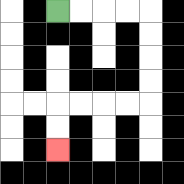{'start': '[2, 0]', 'end': '[2, 6]', 'path_directions': 'R,R,R,R,D,D,D,D,L,L,L,L,D,D', 'path_coordinates': '[[2, 0], [3, 0], [4, 0], [5, 0], [6, 0], [6, 1], [6, 2], [6, 3], [6, 4], [5, 4], [4, 4], [3, 4], [2, 4], [2, 5], [2, 6]]'}